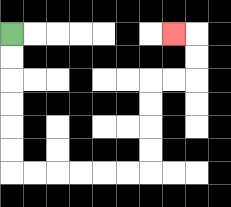{'start': '[0, 1]', 'end': '[7, 1]', 'path_directions': 'D,D,D,D,D,D,R,R,R,R,R,R,U,U,U,U,R,R,U,U,L', 'path_coordinates': '[[0, 1], [0, 2], [0, 3], [0, 4], [0, 5], [0, 6], [0, 7], [1, 7], [2, 7], [3, 7], [4, 7], [5, 7], [6, 7], [6, 6], [6, 5], [6, 4], [6, 3], [7, 3], [8, 3], [8, 2], [8, 1], [7, 1]]'}